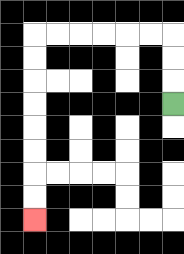{'start': '[7, 4]', 'end': '[1, 9]', 'path_directions': 'U,U,U,L,L,L,L,L,L,D,D,D,D,D,D,D,D', 'path_coordinates': '[[7, 4], [7, 3], [7, 2], [7, 1], [6, 1], [5, 1], [4, 1], [3, 1], [2, 1], [1, 1], [1, 2], [1, 3], [1, 4], [1, 5], [1, 6], [1, 7], [1, 8], [1, 9]]'}